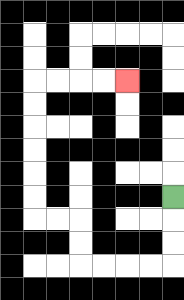{'start': '[7, 8]', 'end': '[5, 3]', 'path_directions': 'D,D,D,L,L,L,L,U,U,L,L,U,U,U,U,U,U,R,R,R,R', 'path_coordinates': '[[7, 8], [7, 9], [7, 10], [7, 11], [6, 11], [5, 11], [4, 11], [3, 11], [3, 10], [3, 9], [2, 9], [1, 9], [1, 8], [1, 7], [1, 6], [1, 5], [1, 4], [1, 3], [2, 3], [3, 3], [4, 3], [5, 3]]'}